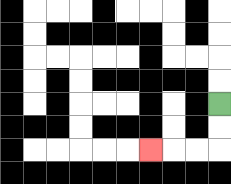{'start': '[9, 4]', 'end': '[6, 6]', 'path_directions': 'D,D,L,L,L', 'path_coordinates': '[[9, 4], [9, 5], [9, 6], [8, 6], [7, 6], [6, 6]]'}